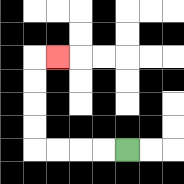{'start': '[5, 6]', 'end': '[2, 2]', 'path_directions': 'L,L,L,L,U,U,U,U,R', 'path_coordinates': '[[5, 6], [4, 6], [3, 6], [2, 6], [1, 6], [1, 5], [1, 4], [1, 3], [1, 2], [2, 2]]'}